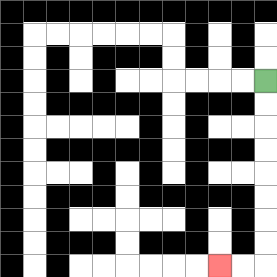{'start': '[11, 3]', 'end': '[9, 11]', 'path_directions': 'D,D,D,D,D,D,D,D,L,L', 'path_coordinates': '[[11, 3], [11, 4], [11, 5], [11, 6], [11, 7], [11, 8], [11, 9], [11, 10], [11, 11], [10, 11], [9, 11]]'}